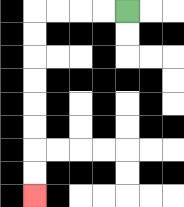{'start': '[5, 0]', 'end': '[1, 8]', 'path_directions': 'L,L,L,L,D,D,D,D,D,D,D,D', 'path_coordinates': '[[5, 0], [4, 0], [3, 0], [2, 0], [1, 0], [1, 1], [1, 2], [1, 3], [1, 4], [1, 5], [1, 6], [1, 7], [1, 8]]'}